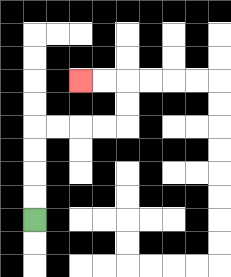{'start': '[1, 9]', 'end': '[3, 3]', 'path_directions': 'U,U,U,U,R,R,R,R,U,U,L,L', 'path_coordinates': '[[1, 9], [1, 8], [1, 7], [1, 6], [1, 5], [2, 5], [3, 5], [4, 5], [5, 5], [5, 4], [5, 3], [4, 3], [3, 3]]'}